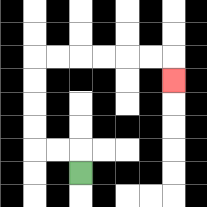{'start': '[3, 7]', 'end': '[7, 3]', 'path_directions': 'U,L,L,U,U,U,U,R,R,R,R,R,R,D', 'path_coordinates': '[[3, 7], [3, 6], [2, 6], [1, 6], [1, 5], [1, 4], [1, 3], [1, 2], [2, 2], [3, 2], [4, 2], [5, 2], [6, 2], [7, 2], [7, 3]]'}